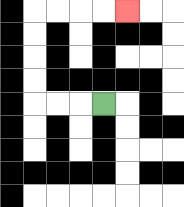{'start': '[4, 4]', 'end': '[5, 0]', 'path_directions': 'L,L,L,U,U,U,U,R,R,R,R', 'path_coordinates': '[[4, 4], [3, 4], [2, 4], [1, 4], [1, 3], [1, 2], [1, 1], [1, 0], [2, 0], [3, 0], [4, 0], [5, 0]]'}